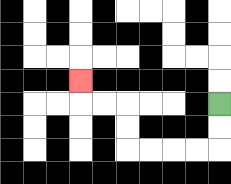{'start': '[9, 4]', 'end': '[3, 3]', 'path_directions': 'D,D,L,L,L,L,U,U,L,L,U', 'path_coordinates': '[[9, 4], [9, 5], [9, 6], [8, 6], [7, 6], [6, 6], [5, 6], [5, 5], [5, 4], [4, 4], [3, 4], [3, 3]]'}